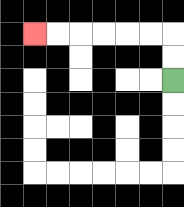{'start': '[7, 3]', 'end': '[1, 1]', 'path_directions': 'U,U,L,L,L,L,L,L', 'path_coordinates': '[[7, 3], [7, 2], [7, 1], [6, 1], [5, 1], [4, 1], [3, 1], [2, 1], [1, 1]]'}